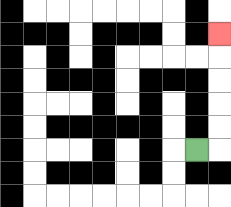{'start': '[8, 6]', 'end': '[9, 1]', 'path_directions': 'R,U,U,U,U,U', 'path_coordinates': '[[8, 6], [9, 6], [9, 5], [9, 4], [9, 3], [9, 2], [9, 1]]'}